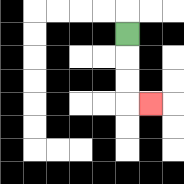{'start': '[5, 1]', 'end': '[6, 4]', 'path_directions': 'D,D,D,R', 'path_coordinates': '[[5, 1], [5, 2], [5, 3], [5, 4], [6, 4]]'}